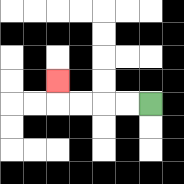{'start': '[6, 4]', 'end': '[2, 3]', 'path_directions': 'L,L,L,L,U', 'path_coordinates': '[[6, 4], [5, 4], [4, 4], [3, 4], [2, 4], [2, 3]]'}